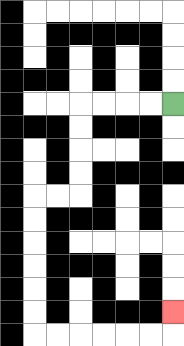{'start': '[7, 4]', 'end': '[7, 13]', 'path_directions': 'L,L,L,L,D,D,D,D,L,L,D,D,D,D,D,D,R,R,R,R,R,R,U', 'path_coordinates': '[[7, 4], [6, 4], [5, 4], [4, 4], [3, 4], [3, 5], [3, 6], [3, 7], [3, 8], [2, 8], [1, 8], [1, 9], [1, 10], [1, 11], [1, 12], [1, 13], [1, 14], [2, 14], [3, 14], [4, 14], [5, 14], [6, 14], [7, 14], [7, 13]]'}